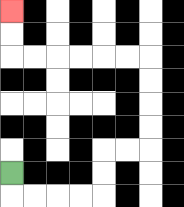{'start': '[0, 7]', 'end': '[0, 0]', 'path_directions': 'D,R,R,R,R,U,U,R,R,U,U,U,U,L,L,L,L,L,L,U,U', 'path_coordinates': '[[0, 7], [0, 8], [1, 8], [2, 8], [3, 8], [4, 8], [4, 7], [4, 6], [5, 6], [6, 6], [6, 5], [6, 4], [6, 3], [6, 2], [5, 2], [4, 2], [3, 2], [2, 2], [1, 2], [0, 2], [0, 1], [0, 0]]'}